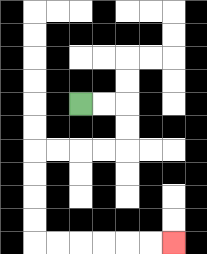{'start': '[3, 4]', 'end': '[7, 10]', 'path_directions': 'R,R,D,D,L,L,L,L,D,D,D,D,R,R,R,R,R,R', 'path_coordinates': '[[3, 4], [4, 4], [5, 4], [5, 5], [5, 6], [4, 6], [3, 6], [2, 6], [1, 6], [1, 7], [1, 8], [1, 9], [1, 10], [2, 10], [3, 10], [4, 10], [5, 10], [6, 10], [7, 10]]'}